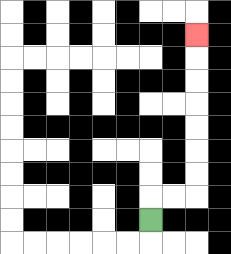{'start': '[6, 9]', 'end': '[8, 1]', 'path_directions': 'U,R,R,U,U,U,U,U,U,U', 'path_coordinates': '[[6, 9], [6, 8], [7, 8], [8, 8], [8, 7], [8, 6], [8, 5], [8, 4], [8, 3], [8, 2], [8, 1]]'}